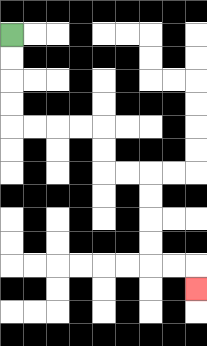{'start': '[0, 1]', 'end': '[8, 12]', 'path_directions': 'D,D,D,D,R,R,R,R,D,D,R,R,D,D,D,D,R,R,D', 'path_coordinates': '[[0, 1], [0, 2], [0, 3], [0, 4], [0, 5], [1, 5], [2, 5], [3, 5], [4, 5], [4, 6], [4, 7], [5, 7], [6, 7], [6, 8], [6, 9], [6, 10], [6, 11], [7, 11], [8, 11], [8, 12]]'}